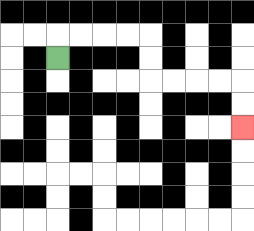{'start': '[2, 2]', 'end': '[10, 5]', 'path_directions': 'U,R,R,R,R,D,D,R,R,R,R,D,D', 'path_coordinates': '[[2, 2], [2, 1], [3, 1], [4, 1], [5, 1], [6, 1], [6, 2], [6, 3], [7, 3], [8, 3], [9, 3], [10, 3], [10, 4], [10, 5]]'}